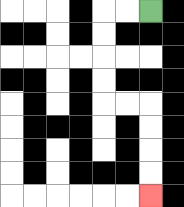{'start': '[6, 0]', 'end': '[6, 8]', 'path_directions': 'L,L,D,D,D,D,R,R,D,D,D,D', 'path_coordinates': '[[6, 0], [5, 0], [4, 0], [4, 1], [4, 2], [4, 3], [4, 4], [5, 4], [6, 4], [6, 5], [6, 6], [6, 7], [6, 8]]'}